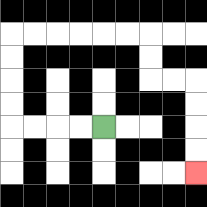{'start': '[4, 5]', 'end': '[8, 7]', 'path_directions': 'L,L,L,L,U,U,U,U,R,R,R,R,R,R,D,D,R,R,D,D,D,D', 'path_coordinates': '[[4, 5], [3, 5], [2, 5], [1, 5], [0, 5], [0, 4], [0, 3], [0, 2], [0, 1], [1, 1], [2, 1], [3, 1], [4, 1], [5, 1], [6, 1], [6, 2], [6, 3], [7, 3], [8, 3], [8, 4], [8, 5], [8, 6], [8, 7]]'}